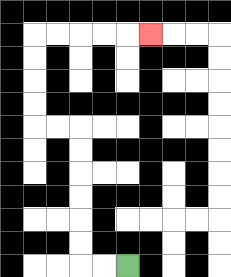{'start': '[5, 11]', 'end': '[6, 1]', 'path_directions': 'L,L,U,U,U,U,U,U,L,L,U,U,U,U,R,R,R,R,R', 'path_coordinates': '[[5, 11], [4, 11], [3, 11], [3, 10], [3, 9], [3, 8], [3, 7], [3, 6], [3, 5], [2, 5], [1, 5], [1, 4], [1, 3], [1, 2], [1, 1], [2, 1], [3, 1], [4, 1], [5, 1], [6, 1]]'}